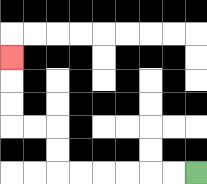{'start': '[8, 7]', 'end': '[0, 2]', 'path_directions': 'L,L,L,L,L,L,U,U,L,L,U,U,U', 'path_coordinates': '[[8, 7], [7, 7], [6, 7], [5, 7], [4, 7], [3, 7], [2, 7], [2, 6], [2, 5], [1, 5], [0, 5], [0, 4], [0, 3], [0, 2]]'}